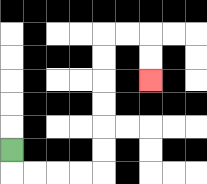{'start': '[0, 6]', 'end': '[6, 3]', 'path_directions': 'D,R,R,R,R,U,U,U,U,U,U,R,R,D,D', 'path_coordinates': '[[0, 6], [0, 7], [1, 7], [2, 7], [3, 7], [4, 7], [4, 6], [4, 5], [4, 4], [4, 3], [4, 2], [4, 1], [5, 1], [6, 1], [6, 2], [6, 3]]'}